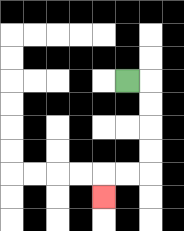{'start': '[5, 3]', 'end': '[4, 8]', 'path_directions': 'R,D,D,D,D,L,L,D', 'path_coordinates': '[[5, 3], [6, 3], [6, 4], [6, 5], [6, 6], [6, 7], [5, 7], [4, 7], [4, 8]]'}